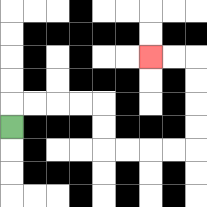{'start': '[0, 5]', 'end': '[6, 2]', 'path_directions': 'U,R,R,R,R,D,D,R,R,R,R,U,U,U,U,L,L', 'path_coordinates': '[[0, 5], [0, 4], [1, 4], [2, 4], [3, 4], [4, 4], [4, 5], [4, 6], [5, 6], [6, 6], [7, 6], [8, 6], [8, 5], [8, 4], [8, 3], [8, 2], [7, 2], [6, 2]]'}